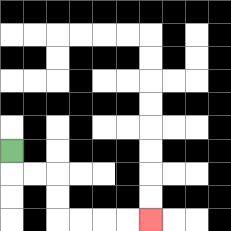{'start': '[0, 6]', 'end': '[6, 9]', 'path_directions': 'D,R,R,D,D,R,R,R,R', 'path_coordinates': '[[0, 6], [0, 7], [1, 7], [2, 7], [2, 8], [2, 9], [3, 9], [4, 9], [5, 9], [6, 9]]'}